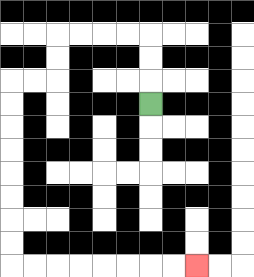{'start': '[6, 4]', 'end': '[8, 11]', 'path_directions': 'U,U,U,L,L,L,L,D,D,L,L,D,D,D,D,D,D,D,D,R,R,R,R,R,R,R,R', 'path_coordinates': '[[6, 4], [6, 3], [6, 2], [6, 1], [5, 1], [4, 1], [3, 1], [2, 1], [2, 2], [2, 3], [1, 3], [0, 3], [0, 4], [0, 5], [0, 6], [0, 7], [0, 8], [0, 9], [0, 10], [0, 11], [1, 11], [2, 11], [3, 11], [4, 11], [5, 11], [6, 11], [7, 11], [8, 11]]'}